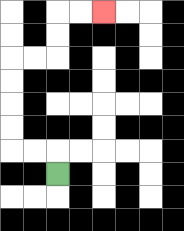{'start': '[2, 7]', 'end': '[4, 0]', 'path_directions': 'U,L,L,U,U,U,U,R,R,U,U,R,R', 'path_coordinates': '[[2, 7], [2, 6], [1, 6], [0, 6], [0, 5], [0, 4], [0, 3], [0, 2], [1, 2], [2, 2], [2, 1], [2, 0], [3, 0], [4, 0]]'}